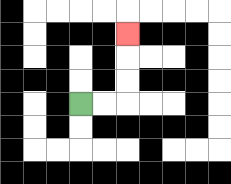{'start': '[3, 4]', 'end': '[5, 1]', 'path_directions': 'R,R,U,U,U', 'path_coordinates': '[[3, 4], [4, 4], [5, 4], [5, 3], [5, 2], [5, 1]]'}